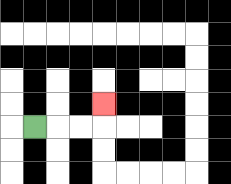{'start': '[1, 5]', 'end': '[4, 4]', 'path_directions': 'R,R,R,U', 'path_coordinates': '[[1, 5], [2, 5], [3, 5], [4, 5], [4, 4]]'}